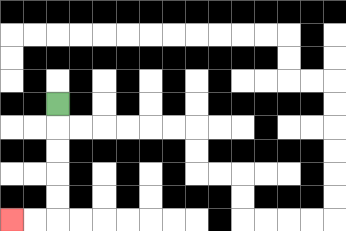{'start': '[2, 4]', 'end': '[0, 9]', 'path_directions': 'D,D,D,D,D,L,L', 'path_coordinates': '[[2, 4], [2, 5], [2, 6], [2, 7], [2, 8], [2, 9], [1, 9], [0, 9]]'}